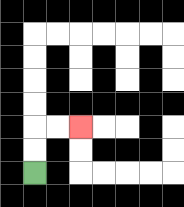{'start': '[1, 7]', 'end': '[3, 5]', 'path_directions': 'U,U,R,R', 'path_coordinates': '[[1, 7], [1, 6], [1, 5], [2, 5], [3, 5]]'}